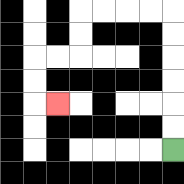{'start': '[7, 6]', 'end': '[2, 4]', 'path_directions': 'U,U,U,U,U,U,L,L,L,L,D,D,L,L,D,D,R', 'path_coordinates': '[[7, 6], [7, 5], [7, 4], [7, 3], [7, 2], [7, 1], [7, 0], [6, 0], [5, 0], [4, 0], [3, 0], [3, 1], [3, 2], [2, 2], [1, 2], [1, 3], [1, 4], [2, 4]]'}